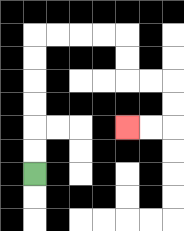{'start': '[1, 7]', 'end': '[5, 5]', 'path_directions': 'U,U,U,U,U,U,R,R,R,R,D,D,R,R,D,D,L,L', 'path_coordinates': '[[1, 7], [1, 6], [1, 5], [1, 4], [1, 3], [1, 2], [1, 1], [2, 1], [3, 1], [4, 1], [5, 1], [5, 2], [5, 3], [6, 3], [7, 3], [7, 4], [7, 5], [6, 5], [5, 5]]'}